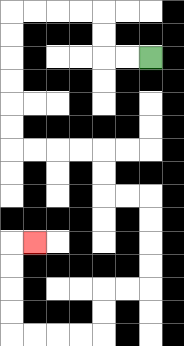{'start': '[6, 2]', 'end': '[1, 10]', 'path_directions': 'L,L,U,U,L,L,L,L,D,D,D,D,D,D,R,R,R,R,D,D,R,R,D,D,D,D,L,L,D,D,L,L,L,L,U,U,U,U,R', 'path_coordinates': '[[6, 2], [5, 2], [4, 2], [4, 1], [4, 0], [3, 0], [2, 0], [1, 0], [0, 0], [0, 1], [0, 2], [0, 3], [0, 4], [0, 5], [0, 6], [1, 6], [2, 6], [3, 6], [4, 6], [4, 7], [4, 8], [5, 8], [6, 8], [6, 9], [6, 10], [6, 11], [6, 12], [5, 12], [4, 12], [4, 13], [4, 14], [3, 14], [2, 14], [1, 14], [0, 14], [0, 13], [0, 12], [0, 11], [0, 10], [1, 10]]'}